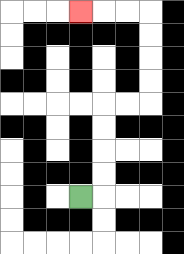{'start': '[3, 8]', 'end': '[3, 0]', 'path_directions': 'R,U,U,U,U,R,R,U,U,U,U,L,L,L', 'path_coordinates': '[[3, 8], [4, 8], [4, 7], [4, 6], [4, 5], [4, 4], [5, 4], [6, 4], [6, 3], [6, 2], [6, 1], [6, 0], [5, 0], [4, 0], [3, 0]]'}